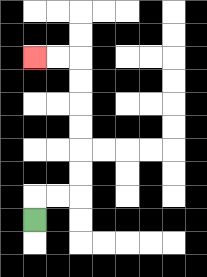{'start': '[1, 9]', 'end': '[1, 2]', 'path_directions': 'U,R,R,U,U,U,U,U,U,L,L', 'path_coordinates': '[[1, 9], [1, 8], [2, 8], [3, 8], [3, 7], [3, 6], [3, 5], [3, 4], [3, 3], [3, 2], [2, 2], [1, 2]]'}